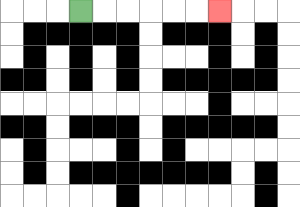{'start': '[3, 0]', 'end': '[9, 0]', 'path_directions': 'R,R,R,R,R,R', 'path_coordinates': '[[3, 0], [4, 0], [5, 0], [6, 0], [7, 0], [8, 0], [9, 0]]'}